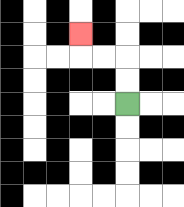{'start': '[5, 4]', 'end': '[3, 1]', 'path_directions': 'U,U,L,L,U', 'path_coordinates': '[[5, 4], [5, 3], [5, 2], [4, 2], [3, 2], [3, 1]]'}